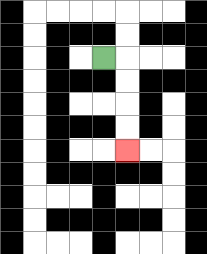{'start': '[4, 2]', 'end': '[5, 6]', 'path_directions': 'R,D,D,D,D', 'path_coordinates': '[[4, 2], [5, 2], [5, 3], [5, 4], [5, 5], [5, 6]]'}